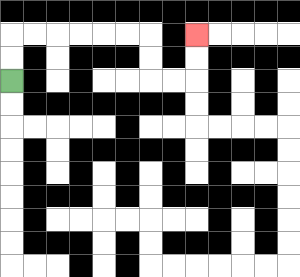{'start': '[0, 3]', 'end': '[8, 1]', 'path_directions': 'U,U,R,R,R,R,R,R,D,D,R,R,U,U', 'path_coordinates': '[[0, 3], [0, 2], [0, 1], [1, 1], [2, 1], [3, 1], [4, 1], [5, 1], [6, 1], [6, 2], [6, 3], [7, 3], [8, 3], [8, 2], [8, 1]]'}